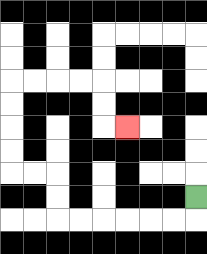{'start': '[8, 8]', 'end': '[5, 5]', 'path_directions': 'D,L,L,L,L,L,L,U,U,L,L,U,U,U,U,R,R,R,R,D,D,R', 'path_coordinates': '[[8, 8], [8, 9], [7, 9], [6, 9], [5, 9], [4, 9], [3, 9], [2, 9], [2, 8], [2, 7], [1, 7], [0, 7], [0, 6], [0, 5], [0, 4], [0, 3], [1, 3], [2, 3], [3, 3], [4, 3], [4, 4], [4, 5], [5, 5]]'}